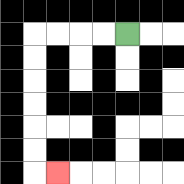{'start': '[5, 1]', 'end': '[2, 7]', 'path_directions': 'L,L,L,L,D,D,D,D,D,D,R', 'path_coordinates': '[[5, 1], [4, 1], [3, 1], [2, 1], [1, 1], [1, 2], [1, 3], [1, 4], [1, 5], [1, 6], [1, 7], [2, 7]]'}